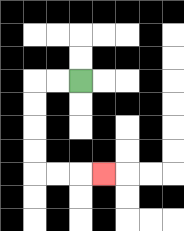{'start': '[3, 3]', 'end': '[4, 7]', 'path_directions': 'L,L,D,D,D,D,R,R,R', 'path_coordinates': '[[3, 3], [2, 3], [1, 3], [1, 4], [1, 5], [1, 6], [1, 7], [2, 7], [3, 7], [4, 7]]'}